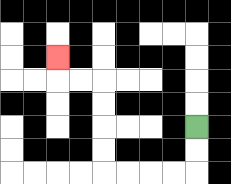{'start': '[8, 5]', 'end': '[2, 2]', 'path_directions': 'D,D,L,L,L,L,U,U,U,U,L,L,U', 'path_coordinates': '[[8, 5], [8, 6], [8, 7], [7, 7], [6, 7], [5, 7], [4, 7], [4, 6], [4, 5], [4, 4], [4, 3], [3, 3], [2, 3], [2, 2]]'}